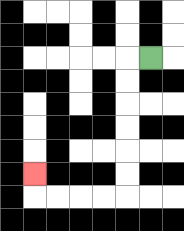{'start': '[6, 2]', 'end': '[1, 7]', 'path_directions': 'L,D,D,D,D,D,D,L,L,L,L,U', 'path_coordinates': '[[6, 2], [5, 2], [5, 3], [5, 4], [5, 5], [5, 6], [5, 7], [5, 8], [4, 8], [3, 8], [2, 8], [1, 8], [1, 7]]'}